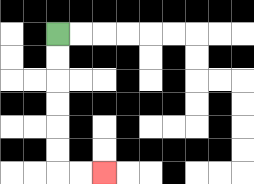{'start': '[2, 1]', 'end': '[4, 7]', 'path_directions': 'D,D,D,D,D,D,R,R', 'path_coordinates': '[[2, 1], [2, 2], [2, 3], [2, 4], [2, 5], [2, 6], [2, 7], [3, 7], [4, 7]]'}